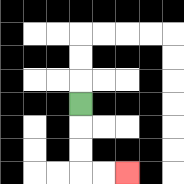{'start': '[3, 4]', 'end': '[5, 7]', 'path_directions': 'D,D,D,R,R', 'path_coordinates': '[[3, 4], [3, 5], [3, 6], [3, 7], [4, 7], [5, 7]]'}